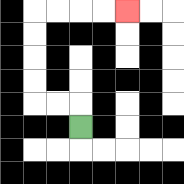{'start': '[3, 5]', 'end': '[5, 0]', 'path_directions': 'U,L,L,U,U,U,U,R,R,R,R', 'path_coordinates': '[[3, 5], [3, 4], [2, 4], [1, 4], [1, 3], [1, 2], [1, 1], [1, 0], [2, 0], [3, 0], [4, 0], [5, 0]]'}